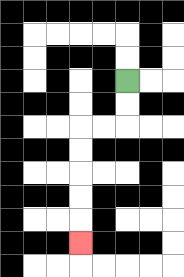{'start': '[5, 3]', 'end': '[3, 10]', 'path_directions': 'D,D,L,L,D,D,D,D,D', 'path_coordinates': '[[5, 3], [5, 4], [5, 5], [4, 5], [3, 5], [3, 6], [3, 7], [3, 8], [3, 9], [3, 10]]'}